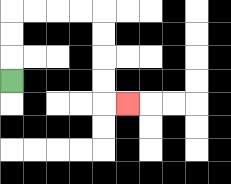{'start': '[0, 3]', 'end': '[5, 4]', 'path_directions': 'U,U,U,R,R,R,R,D,D,D,D,R', 'path_coordinates': '[[0, 3], [0, 2], [0, 1], [0, 0], [1, 0], [2, 0], [3, 0], [4, 0], [4, 1], [4, 2], [4, 3], [4, 4], [5, 4]]'}